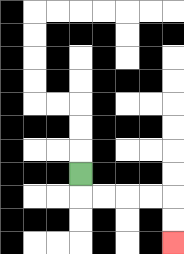{'start': '[3, 7]', 'end': '[7, 10]', 'path_directions': 'D,R,R,R,R,D,D', 'path_coordinates': '[[3, 7], [3, 8], [4, 8], [5, 8], [6, 8], [7, 8], [7, 9], [7, 10]]'}